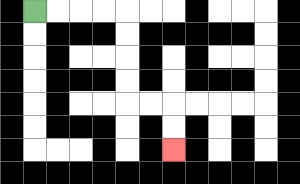{'start': '[1, 0]', 'end': '[7, 6]', 'path_directions': 'R,R,R,R,D,D,D,D,R,R,D,D', 'path_coordinates': '[[1, 0], [2, 0], [3, 0], [4, 0], [5, 0], [5, 1], [5, 2], [5, 3], [5, 4], [6, 4], [7, 4], [7, 5], [7, 6]]'}